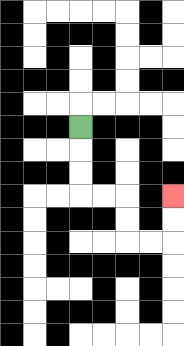{'start': '[3, 5]', 'end': '[7, 8]', 'path_directions': 'D,D,D,R,R,D,D,R,R,U,U', 'path_coordinates': '[[3, 5], [3, 6], [3, 7], [3, 8], [4, 8], [5, 8], [5, 9], [5, 10], [6, 10], [7, 10], [7, 9], [7, 8]]'}